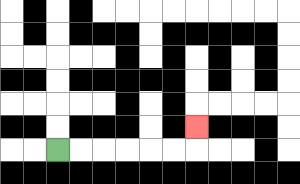{'start': '[2, 6]', 'end': '[8, 5]', 'path_directions': 'R,R,R,R,R,R,U', 'path_coordinates': '[[2, 6], [3, 6], [4, 6], [5, 6], [6, 6], [7, 6], [8, 6], [8, 5]]'}